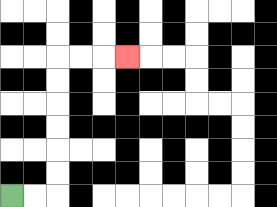{'start': '[0, 8]', 'end': '[5, 2]', 'path_directions': 'R,R,U,U,U,U,U,U,R,R,R', 'path_coordinates': '[[0, 8], [1, 8], [2, 8], [2, 7], [2, 6], [2, 5], [2, 4], [2, 3], [2, 2], [3, 2], [4, 2], [5, 2]]'}